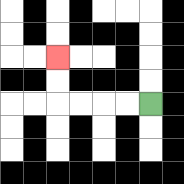{'start': '[6, 4]', 'end': '[2, 2]', 'path_directions': 'L,L,L,L,U,U', 'path_coordinates': '[[6, 4], [5, 4], [4, 4], [3, 4], [2, 4], [2, 3], [2, 2]]'}